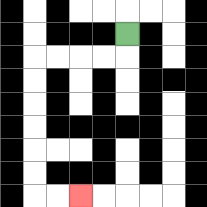{'start': '[5, 1]', 'end': '[3, 8]', 'path_directions': 'D,L,L,L,L,D,D,D,D,D,D,R,R', 'path_coordinates': '[[5, 1], [5, 2], [4, 2], [3, 2], [2, 2], [1, 2], [1, 3], [1, 4], [1, 5], [1, 6], [1, 7], [1, 8], [2, 8], [3, 8]]'}